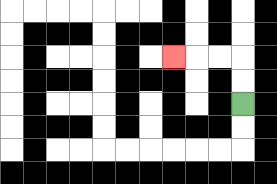{'start': '[10, 4]', 'end': '[7, 2]', 'path_directions': 'U,U,L,L,L', 'path_coordinates': '[[10, 4], [10, 3], [10, 2], [9, 2], [8, 2], [7, 2]]'}